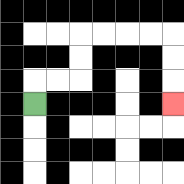{'start': '[1, 4]', 'end': '[7, 4]', 'path_directions': 'U,R,R,U,U,R,R,R,R,D,D,D', 'path_coordinates': '[[1, 4], [1, 3], [2, 3], [3, 3], [3, 2], [3, 1], [4, 1], [5, 1], [6, 1], [7, 1], [7, 2], [7, 3], [7, 4]]'}